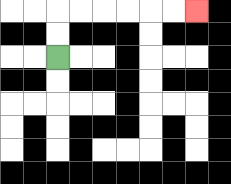{'start': '[2, 2]', 'end': '[8, 0]', 'path_directions': 'U,U,R,R,R,R,R,R', 'path_coordinates': '[[2, 2], [2, 1], [2, 0], [3, 0], [4, 0], [5, 0], [6, 0], [7, 0], [8, 0]]'}